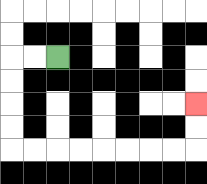{'start': '[2, 2]', 'end': '[8, 4]', 'path_directions': 'L,L,D,D,D,D,R,R,R,R,R,R,R,R,U,U', 'path_coordinates': '[[2, 2], [1, 2], [0, 2], [0, 3], [0, 4], [0, 5], [0, 6], [1, 6], [2, 6], [3, 6], [4, 6], [5, 6], [6, 6], [7, 6], [8, 6], [8, 5], [8, 4]]'}